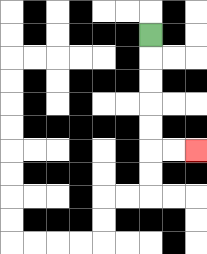{'start': '[6, 1]', 'end': '[8, 6]', 'path_directions': 'D,D,D,D,D,R,R', 'path_coordinates': '[[6, 1], [6, 2], [6, 3], [6, 4], [6, 5], [6, 6], [7, 6], [8, 6]]'}